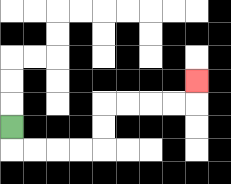{'start': '[0, 5]', 'end': '[8, 3]', 'path_directions': 'D,R,R,R,R,U,U,R,R,R,R,U', 'path_coordinates': '[[0, 5], [0, 6], [1, 6], [2, 6], [3, 6], [4, 6], [4, 5], [4, 4], [5, 4], [6, 4], [7, 4], [8, 4], [8, 3]]'}